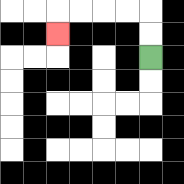{'start': '[6, 2]', 'end': '[2, 1]', 'path_directions': 'U,U,L,L,L,L,D', 'path_coordinates': '[[6, 2], [6, 1], [6, 0], [5, 0], [4, 0], [3, 0], [2, 0], [2, 1]]'}